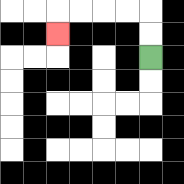{'start': '[6, 2]', 'end': '[2, 1]', 'path_directions': 'U,U,L,L,L,L,D', 'path_coordinates': '[[6, 2], [6, 1], [6, 0], [5, 0], [4, 0], [3, 0], [2, 0], [2, 1]]'}